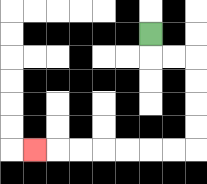{'start': '[6, 1]', 'end': '[1, 6]', 'path_directions': 'D,R,R,D,D,D,D,L,L,L,L,L,L,L', 'path_coordinates': '[[6, 1], [6, 2], [7, 2], [8, 2], [8, 3], [8, 4], [8, 5], [8, 6], [7, 6], [6, 6], [5, 6], [4, 6], [3, 6], [2, 6], [1, 6]]'}